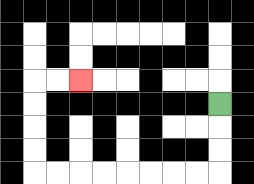{'start': '[9, 4]', 'end': '[3, 3]', 'path_directions': 'D,D,D,L,L,L,L,L,L,L,L,U,U,U,U,R,R', 'path_coordinates': '[[9, 4], [9, 5], [9, 6], [9, 7], [8, 7], [7, 7], [6, 7], [5, 7], [4, 7], [3, 7], [2, 7], [1, 7], [1, 6], [1, 5], [1, 4], [1, 3], [2, 3], [3, 3]]'}